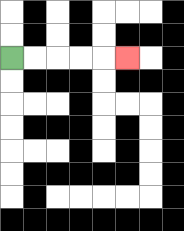{'start': '[0, 2]', 'end': '[5, 2]', 'path_directions': 'R,R,R,R,R', 'path_coordinates': '[[0, 2], [1, 2], [2, 2], [3, 2], [4, 2], [5, 2]]'}